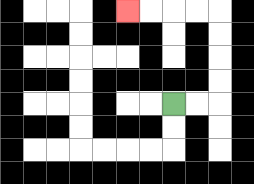{'start': '[7, 4]', 'end': '[5, 0]', 'path_directions': 'R,R,U,U,U,U,L,L,L,L', 'path_coordinates': '[[7, 4], [8, 4], [9, 4], [9, 3], [9, 2], [9, 1], [9, 0], [8, 0], [7, 0], [6, 0], [5, 0]]'}